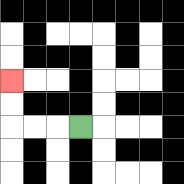{'start': '[3, 5]', 'end': '[0, 3]', 'path_directions': 'L,L,L,U,U', 'path_coordinates': '[[3, 5], [2, 5], [1, 5], [0, 5], [0, 4], [0, 3]]'}